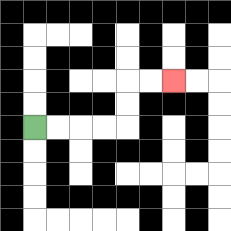{'start': '[1, 5]', 'end': '[7, 3]', 'path_directions': 'R,R,R,R,U,U,R,R', 'path_coordinates': '[[1, 5], [2, 5], [3, 5], [4, 5], [5, 5], [5, 4], [5, 3], [6, 3], [7, 3]]'}